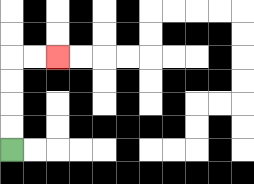{'start': '[0, 6]', 'end': '[2, 2]', 'path_directions': 'U,U,U,U,R,R', 'path_coordinates': '[[0, 6], [0, 5], [0, 4], [0, 3], [0, 2], [1, 2], [2, 2]]'}